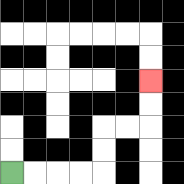{'start': '[0, 7]', 'end': '[6, 3]', 'path_directions': 'R,R,R,R,U,U,R,R,U,U', 'path_coordinates': '[[0, 7], [1, 7], [2, 7], [3, 7], [4, 7], [4, 6], [4, 5], [5, 5], [6, 5], [6, 4], [6, 3]]'}